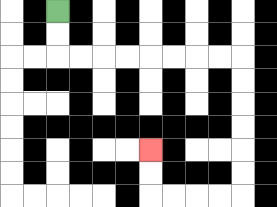{'start': '[2, 0]', 'end': '[6, 6]', 'path_directions': 'D,D,R,R,R,R,R,R,R,R,D,D,D,D,D,D,L,L,L,L,U,U', 'path_coordinates': '[[2, 0], [2, 1], [2, 2], [3, 2], [4, 2], [5, 2], [6, 2], [7, 2], [8, 2], [9, 2], [10, 2], [10, 3], [10, 4], [10, 5], [10, 6], [10, 7], [10, 8], [9, 8], [8, 8], [7, 8], [6, 8], [6, 7], [6, 6]]'}